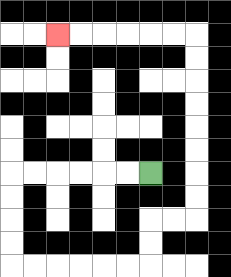{'start': '[6, 7]', 'end': '[2, 1]', 'path_directions': 'L,L,L,L,L,L,D,D,D,D,R,R,R,R,R,R,U,U,R,R,U,U,U,U,U,U,U,U,L,L,L,L,L,L', 'path_coordinates': '[[6, 7], [5, 7], [4, 7], [3, 7], [2, 7], [1, 7], [0, 7], [0, 8], [0, 9], [0, 10], [0, 11], [1, 11], [2, 11], [3, 11], [4, 11], [5, 11], [6, 11], [6, 10], [6, 9], [7, 9], [8, 9], [8, 8], [8, 7], [8, 6], [8, 5], [8, 4], [8, 3], [8, 2], [8, 1], [7, 1], [6, 1], [5, 1], [4, 1], [3, 1], [2, 1]]'}